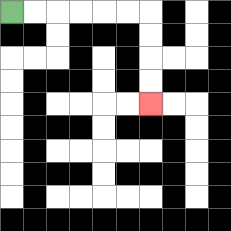{'start': '[0, 0]', 'end': '[6, 4]', 'path_directions': 'R,R,R,R,R,R,D,D,D,D', 'path_coordinates': '[[0, 0], [1, 0], [2, 0], [3, 0], [4, 0], [5, 0], [6, 0], [6, 1], [6, 2], [6, 3], [6, 4]]'}